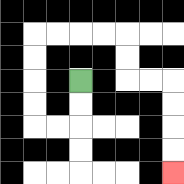{'start': '[3, 3]', 'end': '[7, 7]', 'path_directions': 'D,D,L,L,U,U,U,U,R,R,R,R,D,D,R,R,D,D,D,D', 'path_coordinates': '[[3, 3], [3, 4], [3, 5], [2, 5], [1, 5], [1, 4], [1, 3], [1, 2], [1, 1], [2, 1], [3, 1], [4, 1], [5, 1], [5, 2], [5, 3], [6, 3], [7, 3], [7, 4], [7, 5], [7, 6], [7, 7]]'}